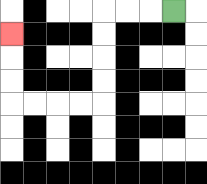{'start': '[7, 0]', 'end': '[0, 1]', 'path_directions': 'L,L,L,D,D,D,D,L,L,L,L,U,U,U', 'path_coordinates': '[[7, 0], [6, 0], [5, 0], [4, 0], [4, 1], [4, 2], [4, 3], [4, 4], [3, 4], [2, 4], [1, 4], [0, 4], [0, 3], [0, 2], [0, 1]]'}